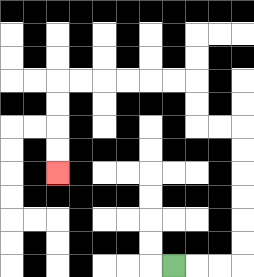{'start': '[7, 11]', 'end': '[2, 7]', 'path_directions': 'R,R,R,U,U,U,U,U,U,L,L,U,U,L,L,L,L,L,L,D,D,D,D', 'path_coordinates': '[[7, 11], [8, 11], [9, 11], [10, 11], [10, 10], [10, 9], [10, 8], [10, 7], [10, 6], [10, 5], [9, 5], [8, 5], [8, 4], [8, 3], [7, 3], [6, 3], [5, 3], [4, 3], [3, 3], [2, 3], [2, 4], [2, 5], [2, 6], [2, 7]]'}